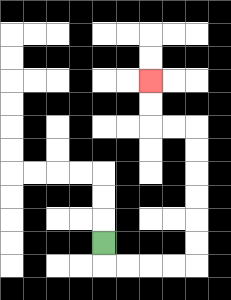{'start': '[4, 10]', 'end': '[6, 3]', 'path_directions': 'D,R,R,R,R,U,U,U,U,U,U,L,L,U,U', 'path_coordinates': '[[4, 10], [4, 11], [5, 11], [6, 11], [7, 11], [8, 11], [8, 10], [8, 9], [8, 8], [8, 7], [8, 6], [8, 5], [7, 5], [6, 5], [6, 4], [6, 3]]'}